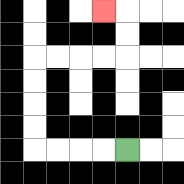{'start': '[5, 6]', 'end': '[4, 0]', 'path_directions': 'L,L,L,L,U,U,U,U,R,R,R,R,U,U,L', 'path_coordinates': '[[5, 6], [4, 6], [3, 6], [2, 6], [1, 6], [1, 5], [1, 4], [1, 3], [1, 2], [2, 2], [3, 2], [4, 2], [5, 2], [5, 1], [5, 0], [4, 0]]'}